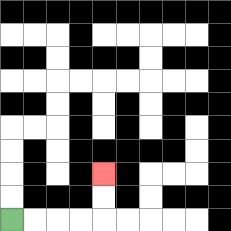{'start': '[0, 9]', 'end': '[4, 7]', 'path_directions': 'R,R,R,R,U,U', 'path_coordinates': '[[0, 9], [1, 9], [2, 9], [3, 9], [4, 9], [4, 8], [4, 7]]'}